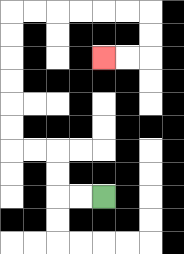{'start': '[4, 8]', 'end': '[4, 2]', 'path_directions': 'L,L,U,U,L,L,U,U,U,U,U,U,R,R,R,R,R,R,D,D,L,L', 'path_coordinates': '[[4, 8], [3, 8], [2, 8], [2, 7], [2, 6], [1, 6], [0, 6], [0, 5], [0, 4], [0, 3], [0, 2], [0, 1], [0, 0], [1, 0], [2, 0], [3, 0], [4, 0], [5, 0], [6, 0], [6, 1], [6, 2], [5, 2], [4, 2]]'}